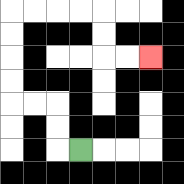{'start': '[3, 6]', 'end': '[6, 2]', 'path_directions': 'L,U,U,L,L,U,U,U,U,R,R,R,R,D,D,R,R', 'path_coordinates': '[[3, 6], [2, 6], [2, 5], [2, 4], [1, 4], [0, 4], [0, 3], [0, 2], [0, 1], [0, 0], [1, 0], [2, 0], [3, 0], [4, 0], [4, 1], [4, 2], [5, 2], [6, 2]]'}